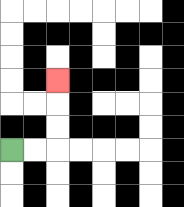{'start': '[0, 6]', 'end': '[2, 3]', 'path_directions': 'R,R,U,U,U', 'path_coordinates': '[[0, 6], [1, 6], [2, 6], [2, 5], [2, 4], [2, 3]]'}